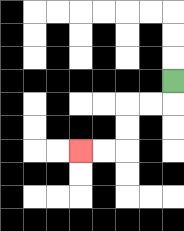{'start': '[7, 3]', 'end': '[3, 6]', 'path_directions': 'D,L,L,D,D,L,L', 'path_coordinates': '[[7, 3], [7, 4], [6, 4], [5, 4], [5, 5], [5, 6], [4, 6], [3, 6]]'}